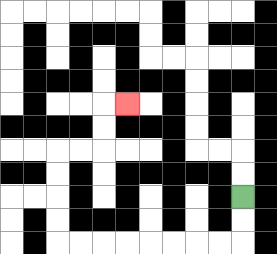{'start': '[10, 8]', 'end': '[5, 4]', 'path_directions': 'D,D,L,L,L,L,L,L,L,L,U,U,U,U,R,R,U,U,R', 'path_coordinates': '[[10, 8], [10, 9], [10, 10], [9, 10], [8, 10], [7, 10], [6, 10], [5, 10], [4, 10], [3, 10], [2, 10], [2, 9], [2, 8], [2, 7], [2, 6], [3, 6], [4, 6], [4, 5], [4, 4], [5, 4]]'}